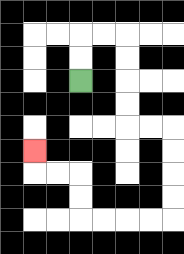{'start': '[3, 3]', 'end': '[1, 6]', 'path_directions': 'U,U,R,R,D,D,D,D,R,R,D,D,D,D,L,L,L,L,U,U,L,L,U', 'path_coordinates': '[[3, 3], [3, 2], [3, 1], [4, 1], [5, 1], [5, 2], [5, 3], [5, 4], [5, 5], [6, 5], [7, 5], [7, 6], [7, 7], [7, 8], [7, 9], [6, 9], [5, 9], [4, 9], [3, 9], [3, 8], [3, 7], [2, 7], [1, 7], [1, 6]]'}